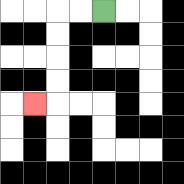{'start': '[4, 0]', 'end': '[1, 4]', 'path_directions': 'L,L,D,D,D,D,L', 'path_coordinates': '[[4, 0], [3, 0], [2, 0], [2, 1], [2, 2], [2, 3], [2, 4], [1, 4]]'}